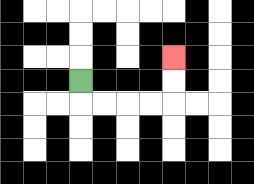{'start': '[3, 3]', 'end': '[7, 2]', 'path_directions': 'D,R,R,R,R,U,U', 'path_coordinates': '[[3, 3], [3, 4], [4, 4], [5, 4], [6, 4], [7, 4], [7, 3], [7, 2]]'}